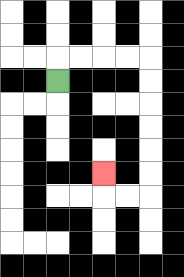{'start': '[2, 3]', 'end': '[4, 7]', 'path_directions': 'U,R,R,R,R,D,D,D,D,D,D,L,L,U', 'path_coordinates': '[[2, 3], [2, 2], [3, 2], [4, 2], [5, 2], [6, 2], [6, 3], [6, 4], [6, 5], [6, 6], [6, 7], [6, 8], [5, 8], [4, 8], [4, 7]]'}